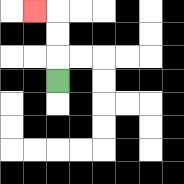{'start': '[2, 3]', 'end': '[1, 0]', 'path_directions': 'U,U,U,L', 'path_coordinates': '[[2, 3], [2, 2], [2, 1], [2, 0], [1, 0]]'}